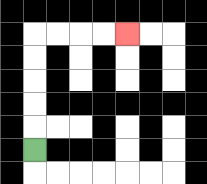{'start': '[1, 6]', 'end': '[5, 1]', 'path_directions': 'U,U,U,U,U,R,R,R,R', 'path_coordinates': '[[1, 6], [1, 5], [1, 4], [1, 3], [1, 2], [1, 1], [2, 1], [3, 1], [4, 1], [5, 1]]'}